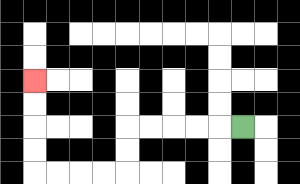{'start': '[10, 5]', 'end': '[1, 3]', 'path_directions': 'L,L,L,L,L,D,D,L,L,L,L,U,U,U,U', 'path_coordinates': '[[10, 5], [9, 5], [8, 5], [7, 5], [6, 5], [5, 5], [5, 6], [5, 7], [4, 7], [3, 7], [2, 7], [1, 7], [1, 6], [1, 5], [1, 4], [1, 3]]'}